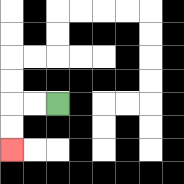{'start': '[2, 4]', 'end': '[0, 6]', 'path_directions': 'L,L,D,D', 'path_coordinates': '[[2, 4], [1, 4], [0, 4], [0, 5], [0, 6]]'}